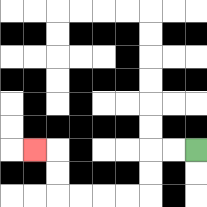{'start': '[8, 6]', 'end': '[1, 6]', 'path_directions': 'L,L,D,D,L,L,L,L,U,U,L', 'path_coordinates': '[[8, 6], [7, 6], [6, 6], [6, 7], [6, 8], [5, 8], [4, 8], [3, 8], [2, 8], [2, 7], [2, 6], [1, 6]]'}